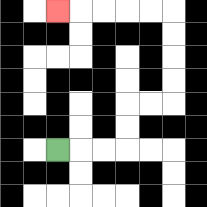{'start': '[2, 6]', 'end': '[2, 0]', 'path_directions': 'R,R,R,U,U,R,R,U,U,U,U,L,L,L,L,L', 'path_coordinates': '[[2, 6], [3, 6], [4, 6], [5, 6], [5, 5], [5, 4], [6, 4], [7, 4], [7, 3], [7, 2], [7, 1], [7, 0], [6, 0], [5, 0], [4, 0], [3, 0], [2, 0]]'}